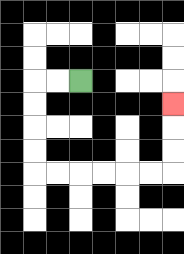{'start': '[3, 3]', 'end': '[7, 4]', 'path_directions': 'L,L,D,D,D,D,R,R,R,R,R,R,U,U,U', 'path_coordinates': '[[3, 3], [2, 3], [1, 3], [1, 4], [1, 5], [1, 6], [1, 7], [2, 7], [3, 7], [4, 7], [5, 7], [6, 7], [7, 7], [7, 6], [7, 5], [7, 4]]'}